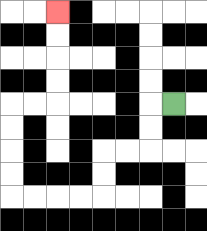{'start': '[7, 4]', 'end': '[2, 0]', 'path_directions': 'L,D,D,L,L,D,D,L,L,L,L,U,U,U,U,R,R,U,U,U,U', 'path_coordinates': '[[7, 4], [6, 4], [6, 5], [6, 6], [5, 6], [4, 6], [4, 7], [4, 8], [3, 8], [2, 8], [1, 8], [0, 8], [0, 7], [0, 6], [0, 5], [0, 4], [1, 4], [2, 4], [2, 3], [2, 2], [2, 1], [2, 0]]'}